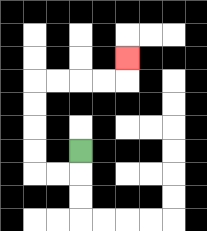{'start': '[3, 6]', 'end': '[5, 2]', 'path_directions': 'D,L,L,U,U,U,U,R,R,R,R,U', 'path_coordinates': '[[3, 6], [3, 7], [2, 7], [1, 7], [1, 6], [1, 5], [1, 4], [1, 3], [2, 3], [3, 3], [4, 3], [5, 3], [5, 2]]'}